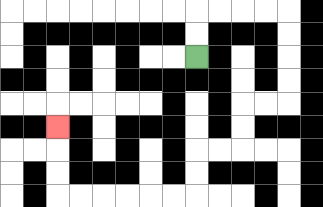{'start': '[8, 2]', 'end': '[2, 5]', 'path_directions': 'U,U,R,R,R,R,D,D,D,D,L,L,D,D,L,L,D,D,L,L,L,L,L,L,U,U,U', 'path_coordinates': '[[8, 2], [8, 1], [8, 0], [9, 0], [10, 0], [11, 0], [12, 0], [12, 1], [12, 2], [12, 3], [12, 4], [11, 4], [10, 4], [10, 5], [10, 6], [9, 6], [8, 6], [8, 7], [8, 8], [7, 8], [6, 8], [5, 8], [4, 8], [3, 8], [2, 8], [2, 7], [2, 6], [2, 5]]'}